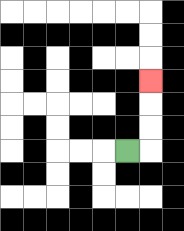{'start': '[5, 6]', 'end': '[6, 3]', 'path_directions': 'R,U,U,U', 'path_coordinates': '[[5, 6], [6, 6], [6, 5], [6, 4], [6, 3]]'}